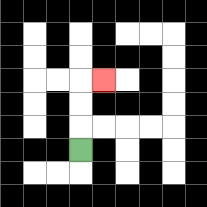{'start': '[3, 6]', 'end': '[4, 3]', 'path_directions': 'U,U,U,R', 'path_coordinates': '[[3, 6], [3, 5], [3, 4], [3, 3], [4, 3]]'}